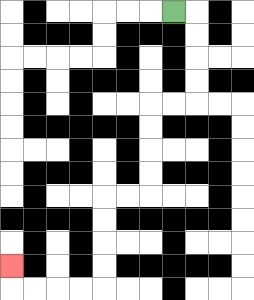{'start': '[7, 0]', 'end': '[0, 11]', 'path_directions': 'R,D,D,D,D,L,L,D,D,D,D,L,L,D,D,D,D,L,L,L,L,U', 'path_coordinates': '[[7, 0], [8, 0], [8, 1], [8, 2], [8, 3], [8, 4], [7, 4], [6, 4], [6, 5], [6, 6], [6, 7], [6, 8], [5, 8], [4, 8], [4, 9], [4, 10], [4, 11], [4, 12], [3, 12], [2, 12], [1, 12], [0, 12], [0, 11]]'}